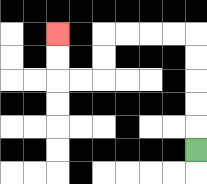{'start': '[8, 6]', 'end': '[2, 1]', 'path_directions': 'U,U,U,U,U,L,L,L,L,D,D,L,L,U,U', 'path_coordinates': '[[8, 6], [8, 5], [8, 4], [8, 3], [8, 2], [8, 1], [7, 1], [6, 1], [5, 1], [4, 1], [4, 2], [4, 3], [3, 3], [2, 3], [2, 2], [2, 1]]'}